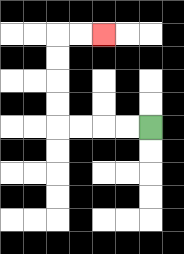{'start': '[6, 5]', 'end': '[4, 1]', 'path_directions': 'L,L,L,L,U,U,U,U,R,R', 'path_coordinates': '[[6, 5], [5, 5], [4, 5], [3, 5], [2, 5], [2, 4], [2, 3], [2, 2], [2, 1], [3, 1], [4, 1]]'}